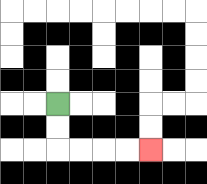{'start': '[2, 4]', 'end': '[6, 6]', 'path_directions': 'D,D,R,R,R,R', 'path_coordinates': '[[2, 4], [2, 5], [2, 6], [3, 6], [4, 6], [5, 6], [6, 6]]'}